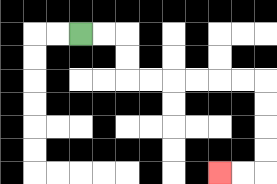{'start': '[3, 1]', 'end': '[9, 7]', 'path_directions': 'R,R,D,D,R,R,R,R,R,R,D,D,D,D,L,L', 'path_coordinates': '[[3, 1], [4, 1], [5, 1], [5, 2], [5, 3], [6, 3], [7, 3], [8, 3], [9, 3], [10, 3], [11, 3], [11, 4], [11, 5], [11, 6], [11, 7], [10, 7], [9, 7]]'}